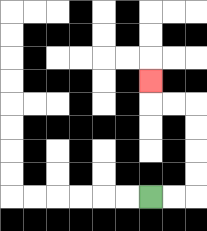{'start': '[6, 8]', 'end': '[6, 3]', 'path_directions': 'R,R,U,U,U,U,L,L,U', 'path_coordinates': '[[6, 8], [7, 8], [8, 8], [8, 7], [8, 6], [8, 5], [8, 4], [7, 4], [6, 4], [6, 3]]'}